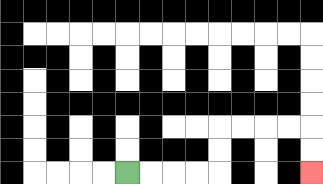{'start': '[5, 7]', 'end': '[13, 7]', 'path_directions': 'R,R,R,R,U,U,R,R,R,R,D,D', 'path_coordinates': '[[5, 7], [6, 7], [7, 7], [8, 7], [9, 7], [9, 6], [9, 5], [10, 5], [11, 5], [12, 5], [13, 5], [13, 6], [13, 7]]'}